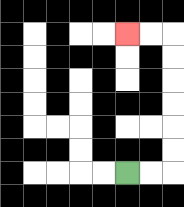{'start': '[5, 7]', 'end': '[5, 1]', 'path_directions': 'R,R,U,U,U,U,U,U,L,L', 'path_coordinates': '[[5, 7], [6, 7], [7, 7], [7, 6], [7, 5], [7, 4], [7, 3], [7, 2], [7, 1], [6, 1], [5, 1]]'}